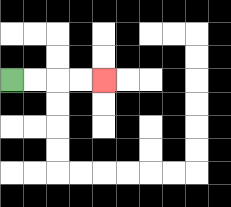{'start': '[0, 3]', 'end': '[4, 3]', 'path_directions': 'R,R,R,R', 'path_coordinates': '[[0, 3], [1, 3], [2, 3], [3, 3], [4, 3]]'}